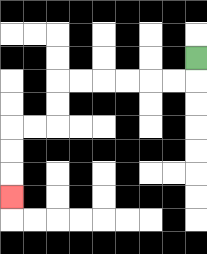{'start': '[8, 2]', 'end': '[0, 8]', 'path_directions': 'D,L,L,L,L,L,L,D,D,L,L,D,D,D', 'path_coordinates': '[[8, 2], [8, 3], [7, 3], [6, 3], [5, 3], [4, 3], [3, 3], [2, 3], [2, 4], [2, 5], [1, 5], [0, 5], [0, 6], [0, 7], [0, 8]]'}